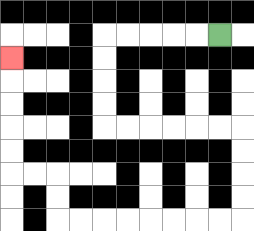{'start': '[9, 1]', 'end': '[0, 2]', 'path_directions': 'L,L,L,L,L,D,D,D,D,R,R,R,R,R,R,D,D,D,D,L,L,L,L,L,L,L,L,U,U,L,L,U,U,U,U,U', 'path_coordinates': '[[9, 1], [8, 1], [7, 1], [6, 1], [5, 1], [4, 1], [4, 2], [4, 3], [4, 4], [4, 5], [5, 5], [6, 5], [7, 5], [8, 5], [9, 5], [10, 5], [10, 6], [10, 7], [10, 8], [10, 9], [9, 9], [8, 9], [7, 9], [6, 9], [5, 9], [4, 9], [3, 9], [2, 9], [2, 8], [2, 7], [1, 7], [0, 7], [0, 6], [0, 5], [0, 4], [0, 3], [0, 2]]'}